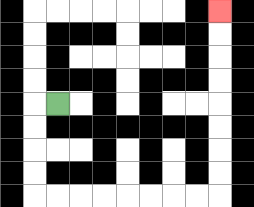{'start': '[2, 4]', 'end': '[9, 0]', 'path_directions': 'L,D,D,D,D,R,R,R,R,R,R,R,R,U,U,U,U,U,U,U,U', 'path_coordinates': '[[2, 4], [1, 4], [1, 5], [1, 6], [1, 7], [1, 8], [2, 8], [3, 8], [4, 8], [5, 8], [6, 8], [7, 8], [8, 8], [9, 8], [9, 7], [9, 6], [9, 5], [9, 4], [9, 3], [9, 2], [9, 1], [9, 0]]'}